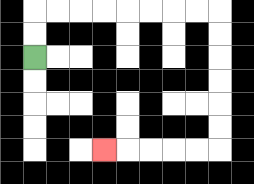{'start': '[1, 2]', 'end': '[4, 6]', 'path_directions': 'U,U,R,R,R,R,R,R,R,R,D,D,D,D,D,D,L,L,L,L,L', 'path_coordinates': '[[1, 2], [1, 1], [1, 0], [2, 0], [3, 0], [4, 0], [5, 0], [6, 0], [7, 0], [8, 0], [9, 0], [9, 1], [9, 2], [9, 3], [9, 4], [9, 5], [9, 6], [8, 6], [7, 6], [6, 6], [5, 6], [4, 6]]'}